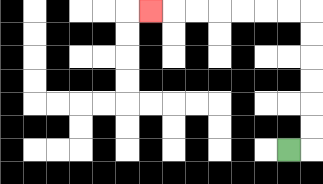{'start': '[12, 6]', 'end': '[6, 0]', 'path_directions': 'R,U,U,U,U,U,U,L,L,L,L,L,L,L', 'path_coordinates': '[[12, 6], [13, 6], [13, 5], [13, 4], [13, 3], [13, 2], [13, 1], [13, 0], [12, 0], [11, 0], [10, 0], [9, 0], [8, 0], [7, 0], [6, 0]]'}